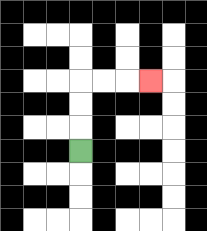{'start': '[3, 6]', 'end': '[6, 3]', 'path_directions': 'U,U,U,R,R,R', 'path_coordinates': '[[3, 6], [3, 5], [3, 4], [3, 3], [4, 3], [5, 3], [6, 3]]'}